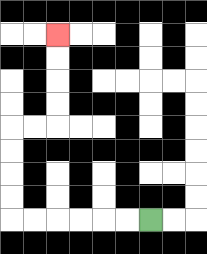{'start': '[6, 9]', 'end': '[2, 1]', 'path_directions': 'L,L,L,L,L,L,U,U,U,U,R,R,U,U,U,U', 'path_coordinates': '[[6, 9], [5, 9], [4, 9], [3, 9], [2, 9], [1, 9], [0, 9], [0, 8], [0, 7], [0, 6], [0, 5], [1, 5], [2, 5], [2, 4], [2, 3], [2, 2], [2, 1]]'}